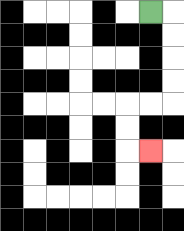{'start': '[6, 0]', 'end': '[6, 6]', 'path_directions': 'R,D,D,D,D,L,L,D,D,R', 'path_coordinates': '[[6, 0], [7, 0], [7, 1], [7, 2], [7, 3], [7, 4], [6, 4], [5, 4], [5, 5], [5, 6], [6, 6]]'}